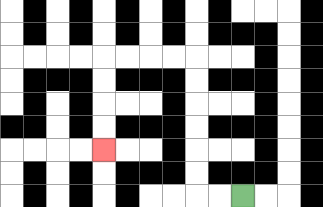{'start': '[10, 8]', 'end': '[4, 6]', 'path_directions': 'L,L,U,U,U,U,U,U,L,L,L,L,D,D,D,D', 'path_coordinates': '[[10, 8], [9, 8], [8, 8], [8, 7], [8, 6], [8, 5], [8, 4], [8, 3], [8, 2], [7, 2], [6, 2], [5, 2], [4, 2], [4, 3], [4, 4], [4, 5], [4, 6]]'}